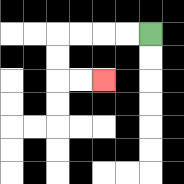{'start': '[6, 1]', 'end': '[4, 3]', 'path_directions': 'L,L,L,L,D,D,R,R', 'path_coordinates': '[[6, 1], [5, 1], [4, 1], [3, 1], [2, 1], [2, 2], [2, 3], [3, 3], [4, 3]]'}